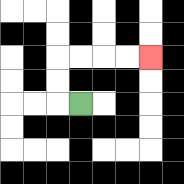{'start': '[3, 4]', 'end': '[6, 2]', 'path_directions': 'L,U,U,R,R,R,R', 'path_coordinates': '[[3, 4], [2, 4], [2, 3], [2, 2], [3, 2], [4, 2], [5, 2], [6, 2]]'}